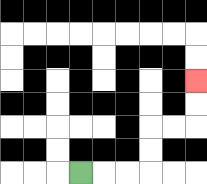{'start': '[3, 7]', 'end': '[8, 3]', 'path_directions': 'R,R,R,U,U,R,R,U,U', 'path_coordinates': '[[3, 7], [4, 7], [5, 7], [6, 7], [6, 6], [6, 5], [7, 5], [8, 5], [8, 4], [8, 3]]'}